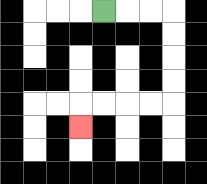{'start': '[4, 0]', 'end': '[3, 5]', 'path_directions': 'R,R,R,D,D,D,D,L,L,L,L,D', 'path_coordinates': '[[4, 0], [5, 0], [6, 0], [7, 0], [7, 1], [7, 2], [7, 3], [7, 4], [6, 4], [5, 4], [4, 4], [3, 4], [3, 5]]'}